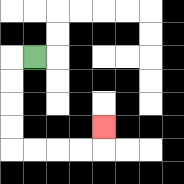{'start': '[1, 2]', 'end': '[4, 5]', 'path_directions': 'L,D,D,D,D,R,R,R,R,U', 'path_coordinates': '[[1, 2], [0, 2], [0, 3], [0, 4], [0, 5], [0, 6], [1, 6], [2, 6], [3, 6], [4, 6], [4, 5]]'}